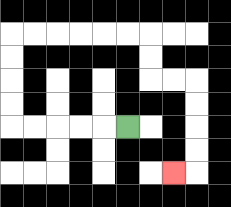{'start': '[5, 5]', 'end': '[7, 7]', 'path_directions': 'L,L,L,L,L,U,U,U,U,R,R,R,R,R,R,D,D,R,R,D,D,D,D,L', 'path_coordinates': '[[5, 5], [4, 5], [3, 5], [2, 5], [1, 5], [0, 5], [0, 4], [0, 3], [0, 2], [0, 1], [1, 1], [2, 1], [3, 1], [4, 1], [5, 1], [6, 1], [6, 2], [6, 3], [7, 3], [8, 3], [8, 4], [8, 5], [8, 6], [8, 7], [7, 7]]'}